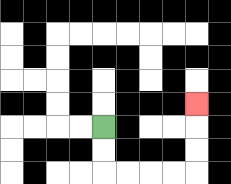{'start': '[4, 5]', 'end': '[8, 4]', 'path_directions': 'D,D,R,R,R,R,U,U,U', 'path_coordinates': '[[4, 5], [4, 6], [4, 7], [5, 7], [6, 7], [7, 7], [8, 7], [8, 6], [8, 5], [8, 4]]'}